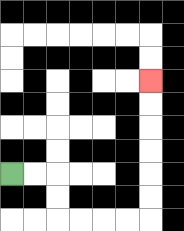{'start': '[0, 7]', 'end': '[6, 3]', 'path_directions': 'R,R,D,D,R,R,R,R,U,U,U,U,U,U', 'path_coordinates': '[[0, 7], [1, 7], [2, 7], [2, 8], [2, 9], [3, 9], [4, 9], [5, 9], [6, 9], [6, 8], [6, 7], [6, 6], [6, 5], [6, 4], [6, 3]]'}